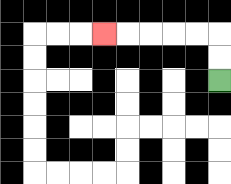{'start': '[9, 3]', 'end': '[4, 1]', 'path_directions': 'U,U,L,L,L,L,L', 'path_coordinates': '[[9, 3], [9, 2], [9, 1], [8, 1], [7, 1], [6, 1], [5, 1], [4, 1]]'}